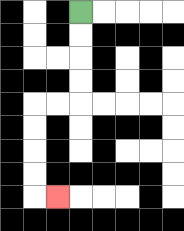{'start': '[3, 0]', 'end': '[2, 8]', 'path_directions': 'D,D,D,D,L,L,D,D,D,D,R', 'path_coordinates': '[[3, 0], [3, 1], [3, 2], [3, 3], [3, 4], [2, 4], [1, 4], [1, 5], [1, 6], [1, 7], [1, 8], [2, 8]]'}